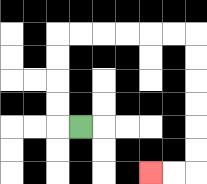{'start': '[3, 5]', 'end': '[6, 7]', 'path_directions': 'L,U,U,U,U,R,R,R,R,R,R,D,D,D,D,D,D,L,L', 'path_coordinates': '[[3, 5], [2, 5], [2, 4], [2, 3], [2, 2], [2, 1], [3, 1], [4, 1], [5, 1], [6, 1], [7, 1], [8, 1], [8, 2], [8, 3], [8, 4], [8, 5], [8, 6], [8, 7], [7, 7], [6, 7]]'}